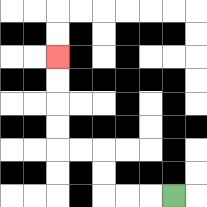{'start': '[7, 8]', 'end': '[2, 2]', 'path_directions': 'L,L,L,U,U,L,L,U,U,U,U', 'path_coordinates': '[[7, 8], [6, 8], [5, 8], [4, 8], [4, 7], [4, 6], [3, 6], [2, 6], [2, 5], [2, 4], [2, 3], [2, 2]]'}